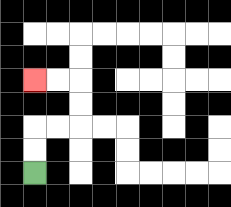{'start': '[1, 7]', 'end': '[1, 3]', 'path_directions': 'U,U,R,R,U,U,L,L', 'path_coordinates': '[[1, 7], [1, 6], [1, 5], [2, 5], [3, 5], [3, 4], [3, 3], [2, 3], [1, 3]]'}